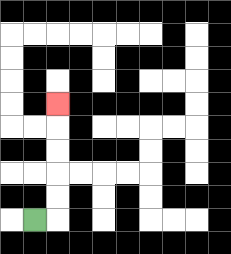{'start': '[1, 9]', 'end': '[2, 4]', 'path_directions': 'R,U,U,U,U,U', 'path_coordinates': '[[1, 9], [2, 9], [2, 8], [2, 7], [2, 6], [2, 5], [2, 4]]'}